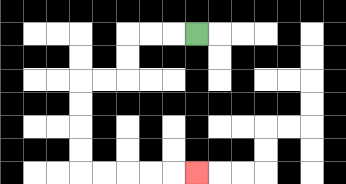{'start': '[8, 1]', 'end': '[8, 7]', 'path_directions': 'L,L,L,D,D,L,L,D,D,D,D,R,R,R,R,R', 'path_coordinates': '[[8, 1], [7, 1], [6, 1], [5, 1], [5, 2], [5, 3], [4, 3], [3, 3], [3, 4], [3, 5], [3, 6], [3, 7], [4, 7], [5, 7], [6, 7], [7, 7], [8, 7]]'}